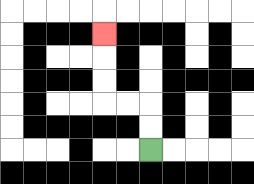{'start': '[6, 6]', 'end': '[4, 1]', 'path_directions': 'U,U,L,L,U,U,U', 'path_coordinates': '[[6, 6], [6, 5], [6, 4], [5, 4], [4, 4], [4, 3], [4, 2], [4, 1]]'}